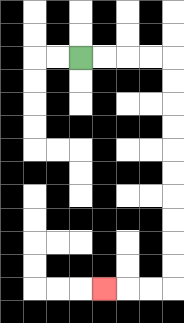{'start': '[3, 2]', 'end': '[4, 12]', 'path_directions': 'R,R,R,R,D,D,D,D,D,D,D,D,D,D,L,L,L', 'path_coordinates': '[[3, 2], [4, 2], [5, 2], [6, 2], [7, 2], [7, 3], [7, 4], [7, 5], [7, 6], [7, 7], [7, 8], [7, 9], [7, 10], [7, 11], [7, 12], [6, 12], [5, 12], [4, 12]]'}